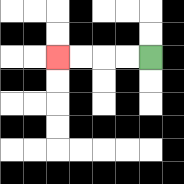{'start': '[6, 2]', 'end': '[2, 2]', 'path_directions': 'L,L,L,L', 'path_coordinates': '[[6, 2], [5, 2], [4, 2], [3, 2], [2, 2]]'}